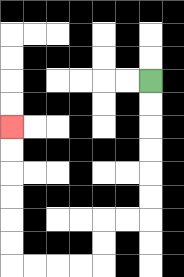{'start': '[6, 3]', 'end': '[0, 5]', 'path_directions': 'D,D,D,D,D,D,L,L,D,D,L,L,L,L,U,U,U,U,U,U', 'path_coordinates': '[[6, 3], [6, 4], [6, 5], [6, 6], [6, 7], [6, 8], [6, 9], [5, 9], [4, 9], [4, 10], [4, 11], [3, 11], [2, 11], [1, 11], [0, 11], [0, 10], [0, 9], [0, 8], [0, 7], [0, 6], [0, 5]]'}